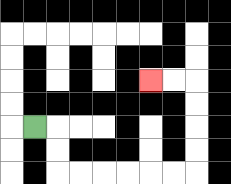{'start': '[1, 5]', 'end': '[6, 3]', 'path_directions': 'R,D,D,R,R,R,R,R,R,U,U,U,U,L,L', 'path_coordinates': '[[1, 5], [2, 5], [2, 6], [2, 7], [3, 7], [4, 7], [5, 7], [6, 7], [7, 7], [8, 7], [8, 6], [8, 5], [8, 4], [8, 3], [7, 3], [6, 3]]'}